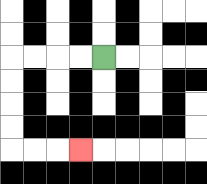{'start': '[4, 2]', 'end': '[3, 6]', 'path_directions': 'L,L,L,L,D,D,D,D,R,R,R', 'path_coordinates': '[[4, 2], [3, 2], [2, 2], [1, 2], [0, 2], [0, 3], [0, 4], [0, 5], [0, 6], [1, 6], [2, 6], [3, 6]]'}